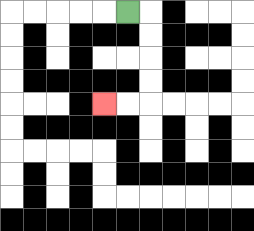{'start': '[5, 0]', 'end': '[4, 4]', 'path_directions': 'R,D,D,D,D,L,L', 'path_coordinates': '[[5, 0], [6, 0], [6, 1], [6, 2], [6, 3], [6, 4], [5, 4], [4, 4]]'}